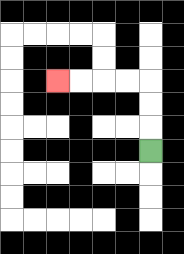{'start': '[6, 6]', 'end': '[2, 3]', 'path_directions': 'U,U,U,L,L,L,L', 'path_coordinates': '[[6, 6], [6, 5], [6, 4], [6, 3], [5, 3], [4, 3], [3, 3], [2, 3]]'}